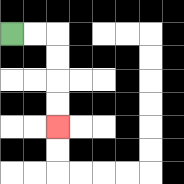{'start': '[0, 1]', 'end': '[2, 5]', 'path_directions': 'R,R,D,D,D,D', 'path_coordinates': '[[0, 1], [1, 1], [2, 1], [2, 2], [2, 3], [2, 4], [2, 5]]'}